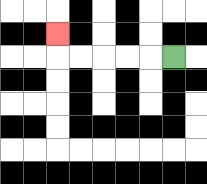{'start': '[7, 2]', 'end': '[2, 1]', 'path_directions': 'L,L,L,L,L,U', 'path_coordinates': '[[7, 2], [6, 2], [5, 2], [4, 2], [3, 2], [2, 2], [2, 1]]'}